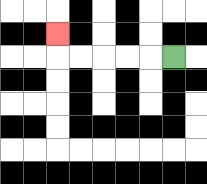{'start': '[7, 2]', 'end': '[2, 1]', 'path_directions': 'L,L,L,L,L,U', 'path_coordinates': '[[7, 2], [6, 2], [5, 2], [4, 2], [3, 2], [2, 2], [2, 1]]'}